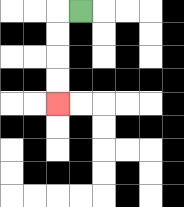{'start': '[3, 0]', 'end': '[2, 4]', 'path_directions': 'L,D,D,D,D', 'path_coordinates': '[[3, 0], [2, 0], [2, 1], [2, 2], [2, 3], [2, 4]]'}